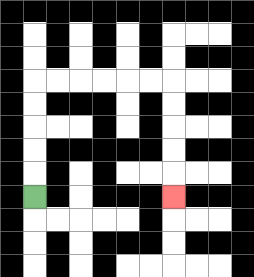{'start': '[1, 8]', 'end': '[7, 8]', 'path_directions': 'U,U,U,U,U,R,R,R,R,R,R,D,D,D,D,D', 'path_coordinates': '[[1, 8], [1, 7], [1, 6], [1, 5], [1, 4], [1, 3], [2, 3], [3, 3], [4, 3], [5, 3], [6, 3], [7, 3], [7, 4], [7, 5], [7, 6], [7, 7], [7, 8]]'}